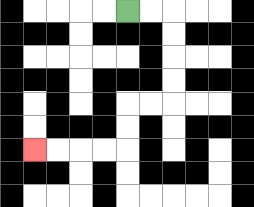{'start': '[5, 0]', 'end': '[1, 6]', 'path_directions': 'R,R,D,D,D,D,L,L,D,D,L,L,L,L', 'path_coordinates': '[[5, 0], [6, 0], [7, 0], [7, 1], [7, 2], [7, 3], [7, 4], [6, 4], [5, 4], [5, 5], [5, 6], [4, 6], [3, 6], [2, 6], [1, 6]]'}